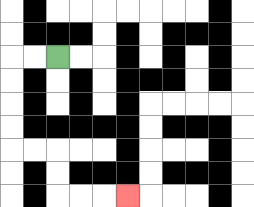{'start': '[2, 2]', 'end': '[5, 8]', 'path_directions': 'L,L,D,D,D,D,R,R,D,D,R,R,R', 'path_coordinates': '[[2, 2], [1, 2], [0, 2], [0, 3], [0, 4], [0, 5], [0, 6], [1, 6], [2, 6], [2, 7], [2, 8], [3, 8], [4, 8], [5, 8]]'}